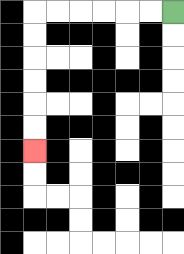{'start': '[7, 0]', 'end': '[1, 6]', 'path_directions': 'L,L,L,L,L,L,D,D,D,D,D,D', 'path_coordinates': '[[7, 0], [6, 0], [5, 0], [4, 0], [3, 0], [2, 0], [1, 0], [1, 1], [1, 2], [1, 3], [1, 4], [1, 5], [1, 6]]'}